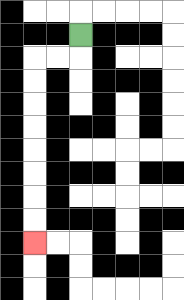{'start': '[3, 1]', 'end': '[1, 10]', 'path_directions': 'D,L,L,D,D,D,D,D,D,D,D', 'path_coordinates': '[[3, 1], [3, 2], [2, 2], [1, 2], [1, 3], [1, 4], [1, 5], [1, 6], [1, 7], [1, 8], [1, 9], [1, 10]]'}